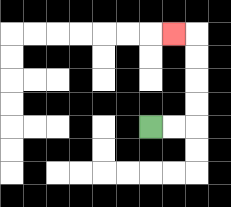{'start': '[6, 5]', 'end': '[7, 1]', 'path_directions': 'R,R,U,U,U,U,L', 'path_coordinates': '[[6, 5], [7, 5], [8, 5], [8, 4], [8, 3], [8, 2], [8, 1], [7, 1]]'}